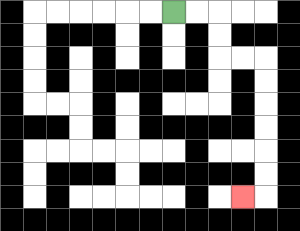{'start': '[7, 0]', 'end': '[10, 8]', 'path_directions': 'R,R,D,D,R,R,D,D,D,D,D,D,L', 'path_coordinates': '[[7, 0], [8, 0], [9, 0], [9, 1], [9, 2], [10, 2], [11, 2], [11, 3], [11, 4], [11, 5], [11, 6], [11, 7], [11, 8], [10, 8]]'}